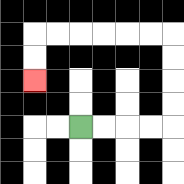{'start': '[3, 5]', 'end': '[1, 3]', 'path_directions': 'R,R,R,R,U,U,U,U,L,L,L,L,L,L,D,D', 'path_coordinates': '[[3, 5], [4, 5], [5, 5], [6, 5], [7, 5], [7, 4], [7, 3], [7, 2], [7, 1], [6, 1], [5, 1], [4, 1], [3, 1], [2, 1], [1, 1], [1, 2], [1, 3]]'}